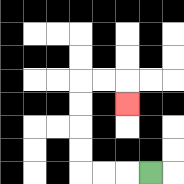{'start': '[6, 7]', 'end': '[5, 4]', 'path_directions': 'L,L,L,U,U,U,U,R,R,D', 'path_coordinates': '[[6, 7], [5, 7], [4, 7], [3, 7], [3, 6], [3, 5], [3, 4], [3, 3], [4, 3], [5, 3], [5, 4]]'}